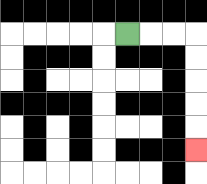{'start': '[5, 1]', 'end': '[8, 6]', 'path_directions': 'R,R,R,D,D,D,D,D', 'path_coordinates': '[[5, 1], [6, 1], [7, 1], [8, 1], [8, 2], [8, 3], [8, 4], [8, 5], [8, 6]]'}